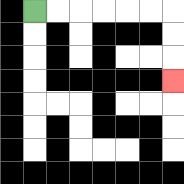{'start': '[1, 0]', 'end': '[7, 3]', 'path_directions': 'R,R,R,R,R,R,D,D,D', 'path_coordinates': '[[1, 0], [2, 0], [3, 0], [4, 0], [5, 0], [6, 0], [7, 0], [7, 1], [7, 2], [7, 3]]'}